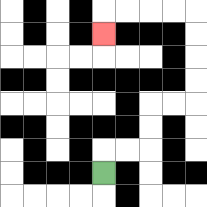{'start': '[4, 7]', 'end': '[4, 1]', 'path_directions': 'U,R,R,U,U,R,R,U,U,U,U,L,L,L,L,D', 'path_coordinates': '[[4, 7], [4, 6], [5, 6], [6, 6], [6, 5], [6, 4], [7, 4], [8, 4], [8, 3], [8, 2], [8, 1], [8, 0], [7, 0], [6, 0], [5, 0], [4, 0], [4, 1]]'}